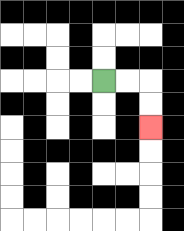{'start': '[4, 3]', 'end': '[6, 5]', 'path_directions': 'R,R,D,D', 'path_coordinates': '[[4, 3], [5, 3], [6, 3], [6, 4], [6, 5]]'}